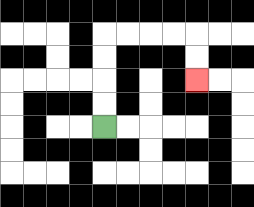{'start': '[4, 5]', 'end': '[8, 3]', 'path_directions': 'U,U,U,U,R,R,R,R,D,D', 'path_coordinates': '[[4, 5], [4, 4], [4, 3], [4, 2], [4, 1], [5, 1], [6, 1], [7, 1], [8, 1], [8, 2], [8, 3]]'}